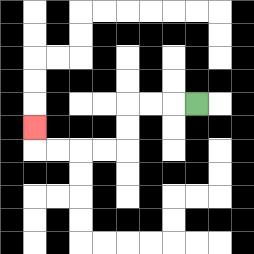{'start': '[8, 4]', 'end': '[1, 5]', 'path_directions': 'L,L,L,D,D,L,L,L,L,U', 'path_coordinates': '[[8, 4], [7, 4], [6, 4], [5, 4], [5, 5], [5, 6], [4, 6], [3, 6], [2, 6], [1, 6], [1, 5]]'}